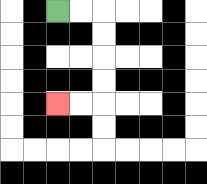{'start': '[2, 0]', 'end': '[2, 4]', 'path_directions': 'R,R,D,D,D,D,L,L', 'path_coordinates': '[[2, 0], [3, 0], [4, 0], [4, 1], [4, 2], [4, 3], [4, 4], [3, 4], [2, 4]]'}